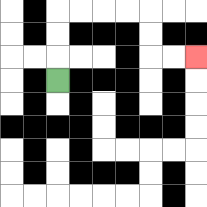{'start': '[2, 3]', 'end': '[8, 2]', 'path_directions': 'U,U,U,R,R,R,R,D,D,R,R', 'path_coordinates': '[[2, 3], [2, 2], [2, 1], [2, 0], [3, 0], [4, 0], [5, 0], [6, 0], [6, 1], [6, 2], [7, 2], [8, 2]]'}